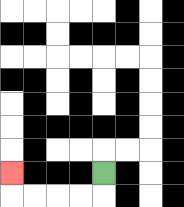{'start': '[4, 7]', 'end': '[0, 7]', 'path_directions': 'D,L,L,L,L,U', 'path_coordinates': '[[4, 7], [4, 8], [3, 8], [2, 8], [1, 8], [0, 8], [0, 7]]'}